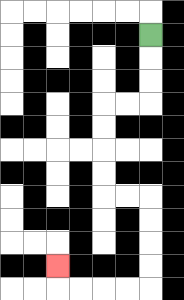{'start': '[6, 1]', 'end': '[2, 11]', 'path_directions': 'D,D,D,L,L,D,D,D,D,R,R,D,D,D,D,L,L,L,L,U', 'path_coordinates': '[[6, 1], [6, 2], [6, 3], [6, 4], [5, 4], [4, 4], [4, 5], [4, 6], [4, 7], [4, 8], [5, 8], [6, 8], [6, 9], [6, 10], [6, 11], [6, 12], [5, 12], [4, 12], [3, 12], [2, 12], [2, 11]]'}